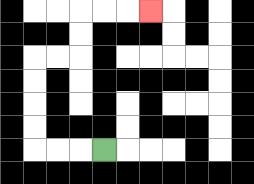{'start': '[4, 6]', 'end': '[6, 0]', 'path_directions': 'L,L,L,U,U,U,U,R,R,U,U,R,R,R', 'path_coordinates': '[[4, 6], [3, 6], [2, 6], [1, 6], [1, 5], [1, 4], [1, 3], [1, 2], [2, 2], [3, 2], [3, 1], [3, 0], [4, 0], [5, 0], [6, 0]]'}